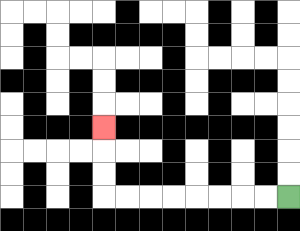{'start': '[12, 8]', 'end': '[4, 5]', 'path_directions': 'L,L,L,L,L,L,L,L,U,U,U', 'path_coordinates': '[[12, 8], [11, 8], [10, 8], [9, 8], [8, 8], [7, 8], [6, 8], [5, 8], [4, 8], [4, 7], [4, 6], [4, 5]]'}